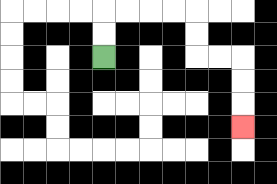{'start': '[4, 2]', 'end': '[10, 5]', 'path_directions': 'U,U,R,R,R,R,D,D,R,R,D,D,D', 'path_coordinates': '[[4, 2], [4, 1], [4, 0], [5, 0], [6, 0], [7, 0], [8, 0], [8, 1], [8, 2], [9, 2], [10, 2], [10, 3], [10, 4], [10, 5]]'}